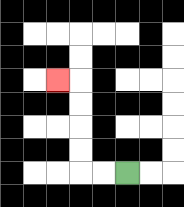{'start': '[5, 7]', 'end': '[2, 3]', 'path_directions': 'L,L,U,U,U,U,L', 'path_coordinates': '[[5, 7], [4, 7], [3, 7], [3, 6], [3, 5], [3, 4], [3, 3], [2, 3]]'}